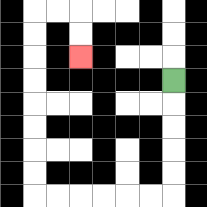{'start': '[7, 3]', 'end': '[3, 2]', 'path_directions': 'D,D,D,D,D,L,L,L,L,L,L,U,U,U,U,U,U,U,U,R,R,D,D', 'path_coordinates': '[[7, 3], [7, 4], [7, 5], [7, 6], [7, 7], [7, 8], [6, 8], [5, 8], [4, 8], [3, 8], [2, 8], [1, 8], [1, 7], [1, 6], [1, 5], [1, 4], [1, 3], [1, 2], [1, 1], [1, 0], [2, 0], [3, 0], [3, 1], [3, 2]]'}